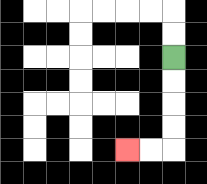{'start': '[7, 2]', 'end': '[5, 6]', 'path_directions': 'D,D,D,D,L,L', 'path_coordinates': '[[7, 2], [7, 3], [7, 4], [7, 5], [7, 6], [6, 6], [5, 6]]'}